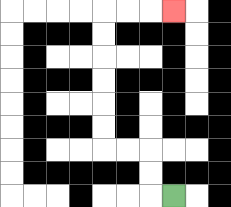{'start': '[7, 8]', 'end': '[7, 0]', 'path_directions': 'L,U,U,L,L,U,U,U,U,U,U,R,R,R', 'path_coordinates': '[[7, 8], [6, 8], [6, 7], [6, 6], [5, 6], [4, 6], [4, 5], [4, 4], [4, 3], [4, 2], [4, 1], [4, 0], [5, 0], [6, 0], [7, 0]]'}